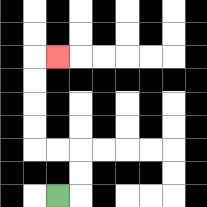{'start': '[2, 8]', 'end': '[2, 2]', 'path_directions': 'R,U,U,L,L,U,U,U,U,R', 'path_coordinates': '[[2, 8], [3, 8], [3, 7], [3, 6], [2, 6], [1, 6], [1, 5], [1, 4], [1, 3], [1, 2], [2, 2]]'}